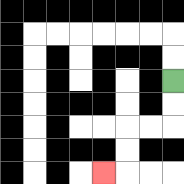{'start': '[7, 3]', 'end': '[4, 7]', 'path_directions': 'D,D,L,L,D,D,L', 'path_coordinates': '[[7, 3], [7, 4], [7, 5], [6, 5], [5, 5], [5, 6], [5, 7], [4, 7]]'}